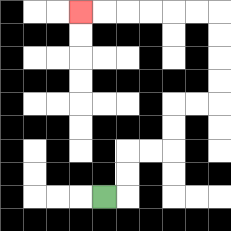{'start': '[4, 8]', 'end': '[3, 0]', 'path_directions': 'R,U,U,R,R,U,U,R,R,U,U,U,U,L,L,L,L,L,L', 'path_coordinates': '[[4, 8], [5, 8], [5, 7], [5, 6], [6, 6], [7, 6], [7, 5], [7, 4], [8, 4], [9, 4], [9, 3], [9, 2], [9, 1], [9, 0], [8, 0], [7, 0], [6, 0], [5, 0], [4, 0], [3, 0]]'}